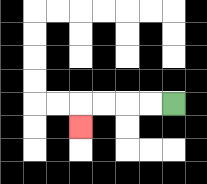{'start': '[7, 4]', 'end': '[3, 5]', 'path_directions': 'L,L,L,L,D', 'path_coordinates': '[[7, 4], [6, 4], [5, 4], [4, 4], [3, 4], [3, 5]]'}